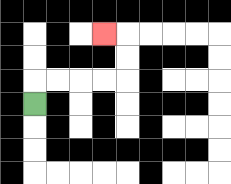{'start': '[1, 4]', 'end': '[4, 1]', 'path_directions': 'U,R,R,R,R,U,U,L', 'path_coordinates': '[[1, 4], [1, 3], [2, 3], [3, 3], [4, 3], [5, 3], [5, 2], [5, 1], [4, 1]]'}